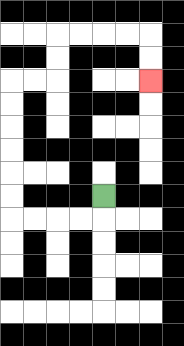{'start': '[4, 8]', 'end': '[6, 3]', 'path_directions': 'D,L,L,L,L,U,U,U,U,U,U,R,R,U,U,R,R,R,R,D,D', 'path_coordinates': '[[4, 8], [4, 9], [3, 9], [2, 9], [1, 9], [0, 9], [0, 8], [0, 7], [0, 6], [0, 5], [0, 4], [0, 3], [1, 3], [2, 3], [2, 2], [2, 1], [3, 1], [4, 1], [5, 1], [6, 1], [6, 2], [6, 3]]'}